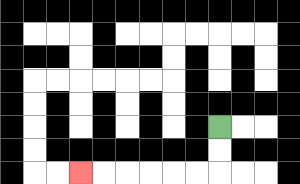{'start': '[9, 5]', 'end': '[3, 7]', 'path_directions': 'D,D,L,L,L,L,L,L', 'path_coordinates': '[[9, 5], [9, 6], [9, 7], [8, 7], [7, 7], [6, 7], [5, 7], [4, 7], [3, 7]]'}